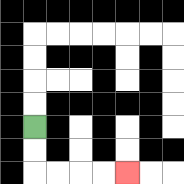{'start': '[1, 5]', 'end': '[5, 7]', 'path_directions': 'D,D,R,R,R,R', 'path_coordinates': '[[1, 5], [1, 6], [1, 7], [2, 7], [3, 7], [4, 7], [5, 7]]'}